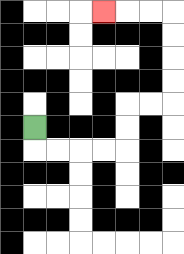{'start': '[1, 5]', 'end': '[4, 0]', 'path_directions': 'D,R,R,R,R,U,U,R,R,U,U,U,U,L,L,L', 'path_coordinates': '[[1, 5], [1, 6], [2, 6], [3, 6], [4, 6], [5, 6], [5, 5], [5, 4], [6, 4], [7, 4], [7, 3], [7, 2], [7, 1], [7, 0], [6, 0], [5, 0], [4, 0]]'}